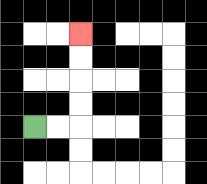{'start': '[1, 5]', 'end': '[3, 1]', 'path_directions': 'R,R,U,U,U,U', 'path_coordinates': '[[1, 5], [2, 5], [3, 5], [3, 4], [3, 3], [3, 2], [3, 1]]'}